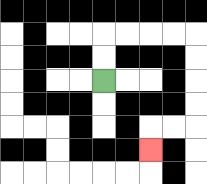{'start': '[4, 3]', 'end': '[6, 6]', 'path_directions': 'U,U,R,R,R,R,D,D,D,D,L,L,D', 'path_coordinates': '[[4, 3], [4, 2], [4, 1], [5, 1], [6, 1], [7, 1], [8, 1], [8, 2], [8, 3], [8, 4], [8, 5], [7, 5], [6, 5], [6, 6]]'}